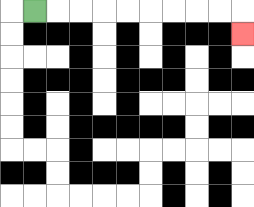{'start': '[1, 0]', 'end': '[10, 1]', 'path_directions': 'R,R,R,R,R,R,R,R,R,D', 'path_coordinates': '[[1, 0], [2, 0], [3, 0], [4, 0], [5, 0], [6, 0], [7, 0], [8, 0], [9, 0], [10, 0], [10, 1]]'}